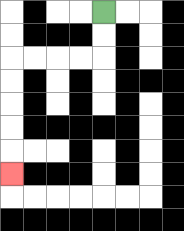{'start': '[4, 0]', 'end': '[0, 7]', 'path_directions': 'D,D,L,L,L,L,D,D,D,D,D', 'path_coordinates': '[[4, 0], [4, 1], [4, 2], [3, 2], [2, 2], [1, 2], [0, 2], [0, 3], [0, 4], [0, 5], [0, 6], [0, 7]]'}